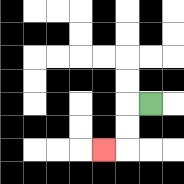{'start': '[6, 4]', 'end': '[4, 6]', 'path_directions': 'L,D,D,L', 'path_coordinates': '[[6, 4], [5, 4], [5, 5], [5, 6], [4, 6]]'}